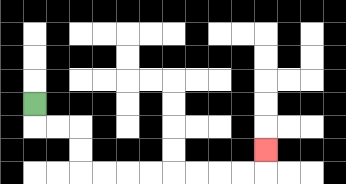{'start': '[1, 4]', 'end': '[11, 6]', 'path_directions': 'D,R,R,D,D,R,R,R,R,R,R,R,R,U', 'path_coordinates': '[[1, 4], [1, 5], [2, 5], [3, 5], [3, 6], [3, 7], [4, 7], [5, 7], [6, 7], [7, 7], [8, 7], [9, 7], [10, 7], [11, 7], [11, 6]]'}